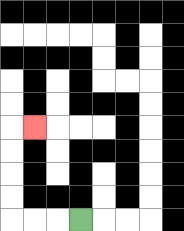{'start': '[3, 9]', 'end': '[1, 5]', 'path_directions': 'L,L,L,U,U,U,U,R', 'path_coordinates': '[[3, 9], [2, 9], [1, 9], [0, 9], [0, 8], [0, 7], [0, 6], [0, 5], [1, 5]]'}